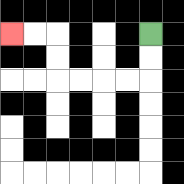{'start': '[6, 1]', 'end': '[0, 1]', 'path_directions': 'D,D,L,L,L,L,U,U,L,L', 'path_coordinates': '[[6, 1], [6, 2], [6, 3], [5, 3], [4, 3], [3, 3], [2, 3], [2, 2], [2, 1], [1, 1], [0, 1]]'}